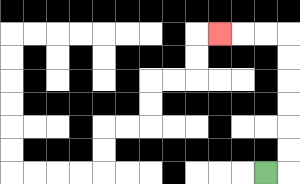{'start': '[11, 7]', 'end': '[9, 1]', 'path_directions': 'R,U,U,U,U,U,U,L,L,L', 'path_coordinates': '[[11, 7], [12, 7], [12, 6], [12, 5], [12, 4], [12, 3], [12, 2], [12, 1], [11, 1], [10, 1], [9, 1]]'}